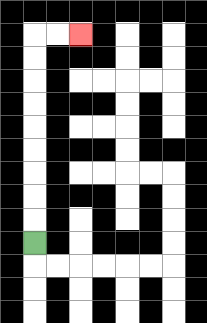{'start': '[1, 10]', 'end': '[3, 1]', 'path_directions': 'U,U,U,U,U,U,U,U,U,R,R', 'path_coordinates': '[[1, 10], [1, 9], [1, 8], [1, 7], [1, 6], [1, 5], [1, 4], [1, 3], [1, 2], [1, 1], [2, 1], [3, 1]]'}